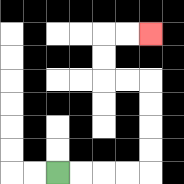{'start': '[2, 7]', 'end': '[6, 1]', 'path_directions': 'R,R,R,R,U,U,U,U,L,L,U,U,R,R', 'path_coordinates': '[[2, 7], [3, 7], [4, 7], [5, 7], [6, 7], [6, 6], [6, 5], [6, 4], [6, 3], [5, 3], [4, 3], [4, 2], [4, 1], [5, 1], [6, 1]]'}